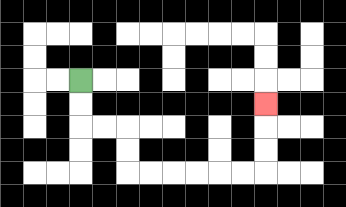{'start': '[3, 3]', 'end': '[11, 4]', 'path_directions': 'D,D,R,R,D,D,R,R,R,R,R,R,U,U,U', 'path_coordinates': '[[3, 3], [3, 4], [3, 5], [4, 5], [5, 5], [5, 6], [5, 7], [6, 7], [7, 7], [8, 7], [9, 7], [10, 7], [11, 7], [11, 6], [11, 5], [11, 4]]'}